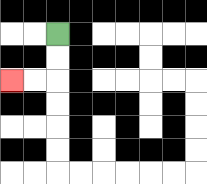{'start': '[2, 1]', 'end': '[0, 3]', 'path_directions': 'D,D,L,L', 'path_coordinates': '[[2, 1], [2, 2], [2, 3], [1, 3], [0, 3]]'}